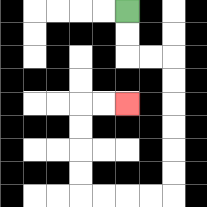{'start': '[5, 0]', 'end': '[5, 4]', 'path_directions': 'D,D,R,R,D,D,D,D,D,D,L,L,L,L,U,U,U,U,R,R', 'path_coordinates': '[[5, 0], [5, 1], [5, 2], [6, 2], [7, 2], [7, 3], [7, 4], [7, 5], [7, 6], [7, 7], [7, 8], [6, 8], [5, 8], [4, 8], [3, 8], [3, 7], [3, 6], [3, 5], [3, 4], [4, 4], [5, 4]]'}